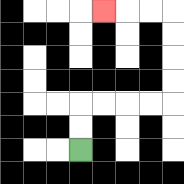{'start': '[3, 6]', 'end': '[4, 0]', 'path_directions': 'U,U,R,R,R,R,U,U,U,U,L,L,L', 'path_coordinates': '[[3, 6], [3, 5], [3, 4], [4, 4], [5, 4], [6, 4], [7, 4], [7, 3], [7, 2], [7, 1], [7, 0], [6, 0], [5, 0], [4, 0]]'}